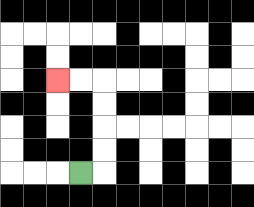{'start': '[3, 7]', 'end': '[2, 3]', 'path_directions': 'R,U,U,U,U,L,L', 'path_coordinates': '[[3, 7], [4, 7], [4, 6], [4, 5], [4, 4], [4, 3], [3, 3], [2, 3]]'}